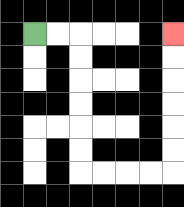{'start': '[1, 1]', 'end': '[7, 1]', 'path_directions': 'R,R,D,D,D,D,D,D,R,R,R,R,U,U,U,U,U,U', 'path_coordinates': '[[1, 1], [2, 1], [3, 1], [3, 2], [3, 3], [3, 4], [3, 5], [3, 6], [3, 7], [4, 7], [5, 7], [6, 7], [7, 7], [7, 6], [7, 5], [7, 4], [7, 3], [7, 2], [7, 1]]'}